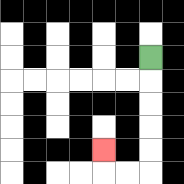{'start': '[6, 2]', 'end': '[4, 6]', 'path_directions': 'D,D,D,D,D,L,L,U', 'path_coordinates': '[[6, 2], [6, 3], [6, 4], [6, 5], [6, 6], [6, 7], [5, 7], [4, 7], [4, 6]]'}